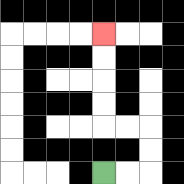{'start': '[4, 7]', 'end': '[4, 1]', 'path_directions': 'R,R,U,U,L,L,U,U,U,U', 'path_coordinates': '[[4, 7], [5, 7], [6, 7], [6, 6], [6, 5], [5, 5], [4, 5], [4, 4], [4, 3], [4, 2], [4, 1]]'}